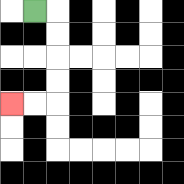{'start': '[1, 0]', 'end': '[0, 4]', 'path_directions': 'R,D,D,D,D,L,L', 'path_coordinates': '[[1, 0], [2, 0], [2, 1], [2, 2], [2, 3], [2, 4], [1, 4], [0, 4]]'}